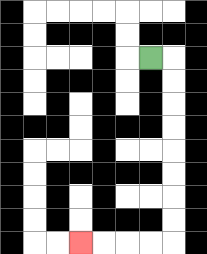{'start': '[6, 2]', 'end': '[3, 10]', 'path_directions': 'R,D,D,D,D,D,D,D,D,L,L,L,L', 'path_coordinates': '[[6, 2], [7, 2], [7, 3], [7, 4], [7, 5], [7, 6], [7, 7], [7, 8], [7, 9], [7, 10], [6, 10], [5, 10], [4, 10], [3, 10]]'}